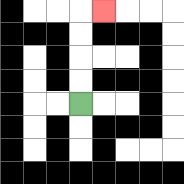{'start': '[3, 4]', 'end': '[4, 0]', 'path_directions': 'U,U,U,U,R', 'path_coordinates': '[[3, 4], [3, 3], [3, 2], [3, 1], [3, 0], [4, 0]]'}